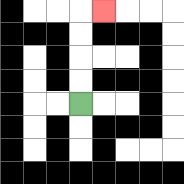{'start': '[3, 4]', 'end': '[4, 0]', 'path_directions': 'U,U,U,U,R', 'path_coordinates': '[[3, 4], [3, 3], [3, 2], [3, 1], [3, 0], [4, 0]]'}